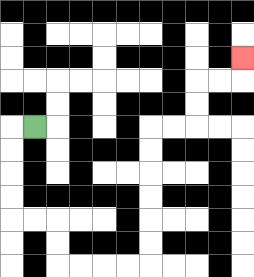{'start': '[1, 5]', 'end': '[10, 2]', 'path_directions': 'L,D,D,D,D,R,R,D,D,R,R,R,R,U,U,U,U,U,U,R,R,U,U,R,R,U', 'path_coordinates': '[[1, 5], [0, 5], [0, 6], [0, 7], [0, 8], [0, 9], [1, 9], [2, 9], [2, 10], [2, 11], [3, 11], [4, 11], [5, 11], [6, 11], [6, 10], [6, 9], [6, 8], [6, 7], [6, 6], [6, 5], [7, 5], [8, 5], [8, 4], [8, 3], [9, 3], [10, 3], [10, 2]]'}